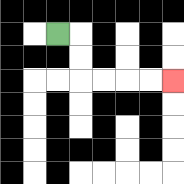{'start': '[2, 1]', 'end': '[7, 3]', 'path_directions': 'R,D,D,R,R,R,R', 'path_coordinates': '[[2, 1], [3, 1], [3, 2], [3, 3], [4, 3], [5, 3], [6, 3], [7, 3]]'}